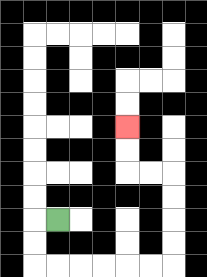{'start': '[2, 9]', 'end': '[5, 5]', 'path_directions': 'L,D,D,R,R,R,R,R,R,U,U,U,U,L,L,U,U', 'path_coordinates': '[[2, 9], [1, 9], [1, 10], [1, 11], [2, 11], [3, 11], [4, 11], [5, 11], [6, 11], [7, 11], [7, 10], [7, 9], [7, 8], [7, 7], [6, 7], [5, 7], [5, 6], [5, 5]]'}